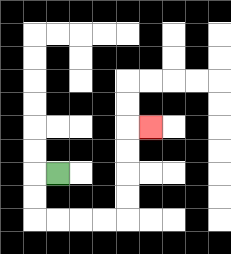{'start': '[2, 7]', 'end': '[6, 5]', 'path_directions': 'L,D,D,R,R,R,R,U,U,U,U,R', 'path_coordinates': '[[2, 7], [1, 7], [1, 8], [1, 9], [2, 9], [3, 9], [4, 9], [5, 9], [5, 8], [5, 7], [5, 6], [5, 5], [6, 5]]'}